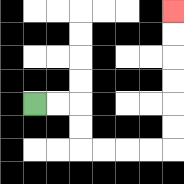{'start': '[1, 4]', 'end': '[7, 0]', 'path_directions': 'R,R,D,D,R,R,R,R,U,U,U,U,U,U', 'path_coordinates': '[[1, 4], [2, 4], [3, 4], [3, 5], [3, 6], [4, 6], [5, 6], [6, 6], [7, 6], [7, 5], [7, 4], [7, 3], [7, 2], [7, 1], [7, 0]]'}